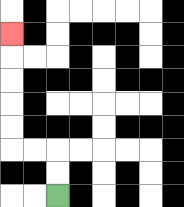{'start': '[2, 8]', 'end': '[0, 1]', 'path_directions': 'U,U,L,L,U,U,U,U,U', 'path_coordinates': '[[2, 8], [2, 7], [2, 6], [1, 6], [0, 6], [0, 5], [0, 4], [0, 3], [0, 2], [0, 1]]'}